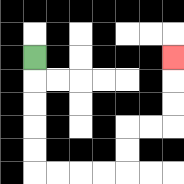{'start': '[1, 2]', 'end': '[7, 2]', 'path_directions': 'D,D,D,D,D,R,R,R,R,U,U,R,R,U,U,U', 'path_coordinates': '[[1, 2], [1, 3], [1, 4], [1, 5], [1, 6], [1, 7], [2, 7], [3, 7], [4, 7], [5, 7], [5, 6], [5, 5], [6, 5], [7, 5], [7, 4], [7, 3], [7, 2]]'}